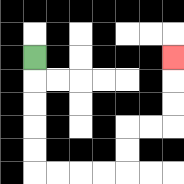{'start': '[1, 2]', 'end': '[7, 2]', 'path_directions': 'D,D,D,D,D,R,R,R,R,U,U,R,R,U,U,U', 'path_coordinates': '[[1, 2], [1, 3], [1, 4], [1, 5], [1, 6], [1, 7], [2, 7], [3, 7], [4, 7], [5, 7], [5, 6], [5, 5], [6, 5], [7, 5], [7, 4], [7, 3], [7, 2]]'}